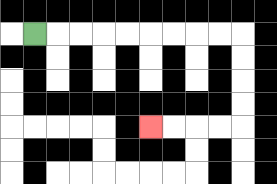{'start': '[1, 1]', 'end': '[6, 5]', 'path_directions': 'R,R,R,R,R,R,R,R,R,D,D,D,D,L,L,L,L', 'path_coordinates': '[[1, 1], [2, 1], [3, 1], [4, 1], [5, 1], [6, 1], [7, 1], [8, 1], [9, 1], [10, 1], [10, 2], [10, 3], [10, 4], [10, 5], [9, 5], [8, 5], [7, 5], [6, 5]]'}